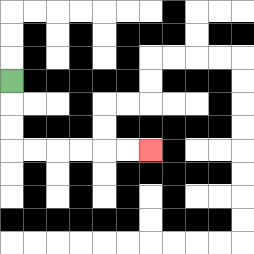{'start': '[0, 3]', 'end': '[6, 6]', 'path_directions': 'D,D,D,R,R,R,R,R,R', 'path_coordinates': '[[0, 3], [0, 4], [0, 5], [0, 6], [1, 6], [2, 6], [3, 6], [4, 6], [5, 6], [6, 6]]'}